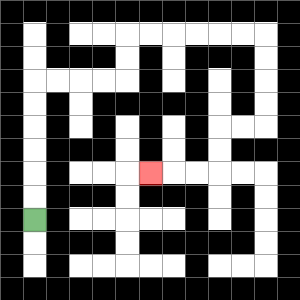{'start': '[1, 9]', 'end': '[6, 7]', 'path_directions': 'U,U,U,U,U,U,R,R,R,R,U,U,R,R,R,R,R,R,D,D,D,D,L,L,D,D,L,L,L', 'path_coordinates': '[[1, 9], [1, 8], [1, 7], [1, 6], [1, 5], [1, 4], [1, 3], [2, 3], [3, 3], [4, 3], [5, 3], [5, 2], [5, 1], [6, 1], [7, 1], [8, 1], [9, 1], [10, 1], [11, 1], [11, 2], [11, 3], [11, 4], [11, 5], [10, 5], [9, 5], [9, 6], [9, 7], [8, 7], [7, 7], [6, 7]]'}